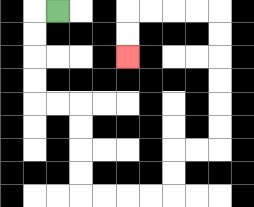{'start': '[2, 0]', 'end': '[5, 2]', 'path_directions': 'L,D,D,D,D,R,R,D,D,D,D,R,R,R,R,U,U,R,R,U,U,U,U,U,U,L,L,L,L,D,D', 'path_coordinates': '[[2, 0], [1, 0], [1, 1], [1, 2], [1, 3], [1, 4], [2, 4], [3, 4], [3, 5], [3, 6], [3, 7], [3, 8], [4, 8], [5, 8], [6, 8], [7, 8], [7, 7], [7, 6], [8, 6], [9, 6], [9, 5], [9, 4], [9, 3], [9, 2], [9, 1], [9, 0], [8, 0], [7, 0], [6, 0], [5, 0], [5, 1], [5, 2]]'}